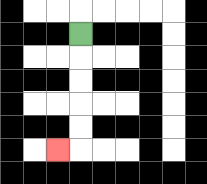{'start': '[3, 1]', 'end': '[2, 6]', 'path_directions': 'D,D,D,D,D,L', 'path_coordinates': '[[3, 1], [3, 2], [3, 3], [3, 4], [3, 5], [3, 6], [2, 6]]'}